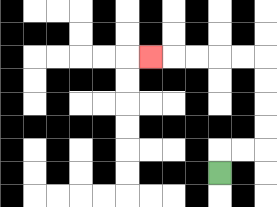{'start': '[9, 7]', 'end': '[6, 2]', 'path_directions': 'U,R,R,U,U,U,U,L,L,L,L,L', 'path_coordinates': '[[9, 7], [9, 6], [10, 6], [11, 6], [11, 5], [11, 4], [11, 3], [11, 2], [10, 2], [9, 2], [8, 2], [7, 2], [6, 2]]'}